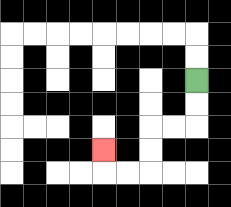{'start': '[8, 3]', 'end': '[4, 6]', 'path_directions': 'D,D,L,L,D,D,L,L,U', 'path_coordinates': '[[8, 3], [8, 4], [8, 5], [7, 5], [6, 5], [6, 6], [6, 7], [5, 7], [4, 7], [4, 6]]'}